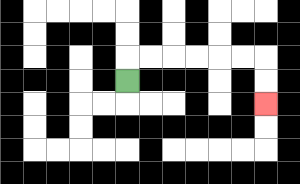{'start': '[5, 3]', 'end': '[11, 4]', 'path_directions': 'U,R,R,R,R,R,R,D,D', 'path_coordinates': '[[5, 3], [5, 2], [6, 2], [7, 2], [8, 2], [9, 2], [10, 2], [11, 2], [11, 3], [11, 4]]'}